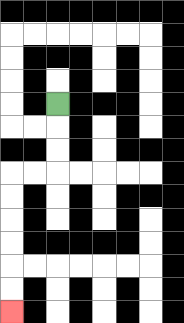{'start': '[2, 4]', 'end': '[0, 13]', 'path_directions': 'D,D,D,L,L,D,D,D,D,D,D', 'path_coordinates': '[[2, 4], [2, 5], [2, 6], [2, 7], [1, 7], [0, 7], [0, 8], [0, 9], [0, 10], [0, 11], [0, 12], [0, 13]]'}